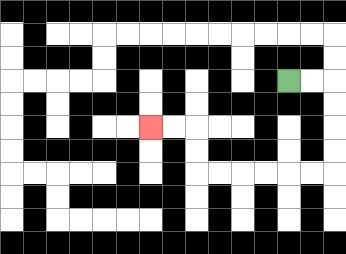{'start': '[12, 3]', 'end': '[6, 5]', 'path_directions': 'R,R,D,D,D,D,L,L,L,L,L,L,U,U,L,L', 'path_coordinates': '[[12, 3], [13, 3], [14, 3], [14, 4], [14, 5], [14, 6], [14, 7], [13, 7], [12, 7], [11, 7], [10, 7], [9, 7], [8, 7], [8, 6], [8, 5], [7, 5], [6, 5]]'}